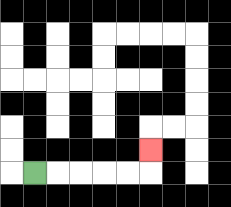{'start': '[1, 7]', 'end': '[6, 6]', 'path_directions': 'R,R,R,R,R,U', 'path_coordinates': '[[1, 7], [2, 7], [3, 7], [4, 7], [5, 7], [6, 7], [6, 6]]'}